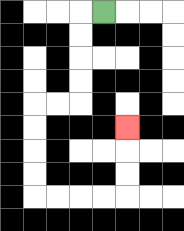{'start': '[4, 0]', 'end': '[5, 5]', 'path_directions': 'L,D,D,D,D,L,L,D,D,D,D,R,R,R,R,U,U,U', 'path_coordinates': '[[4, 0], [3, 0], [3, 1], [3, 2], [3, 3], [3, 4], [2, 4], [1, 4], [1, 5], [1, 6], [1, 7], [1, 8], [2, 8], [3, 8], [4, 8], [5, 8], [5, 7], [5, 6], [5, 5]]'}